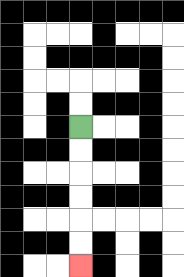{'start': '[3, 5]', 'end': '[3, 11]', 'path_directions': 'D,D,D,D,D,D', 'path_coordinates': '[[3, 5], [3, 6], [3, 7], [3, 8], [3, 9], [3, 10], [3, 11]]'}